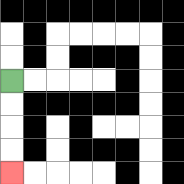{'start': '[0, 3]', 'end': '[0, 7]', 'path_directions': 'D,D,D,D', 'path_coordinates': '[[0, 3], [0, 4], [0, 5], [0, 6], [0, 7]]'}